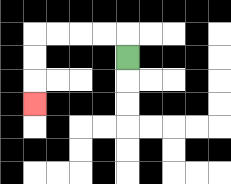{'start': '[5, 2]', 'end': '[1, 4]', 'path_directions': 'U,L,L,L,L,D,D,D', 'path_coordinates': '[[5, 2], [5, 1], [4, 1], [3, 1], [2, 1], [1, 1], [1, 2], [1, 3], [1, 4]]'}